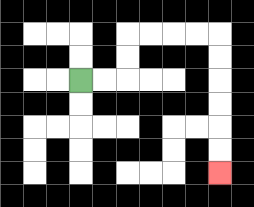{'start': '[3, 3]', 'end': '[9, 7]', 'path_directions': 'R,R,U,U,R,R,R,R,D,D,D,D,D,D', 'path_coordinates': '[[3, 3], [4, 3], [5, 3], [5, 2], [5, 1], [6, 1], [7, 1], [8, 1], [9, 1], [9, 2], [9, 3], [9, 4], [9, 5], [9, 6], [9, 7]]'}